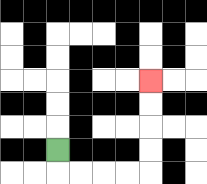{'start': '[2, 6]', 'end': '[6, 3]', 'path_directions': 'D,R,R,R,R,U,U,U,U', 'path_coordinates': '[[2, 6], [2, 7], [3, 7], [4, 7], [5, 7], [6, 7], [6, 6], [6, 5], [6, 4], [6, 3]]'}